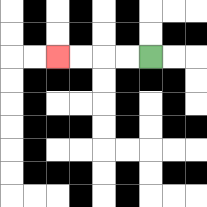{'start': '[6, 2]', 'end': '[2, 2]', 'path_directions': 'L,L,L,L', 'path_coordinates': '[[6, 2], [5, 2], [4, 2], [3, 2], [2, 2]]'}